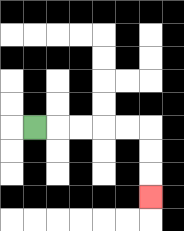{'start': '[1, 5]', 'end': '[6, 8]', 'path_directions': 'R,R,R,R,R,D,D,D', 'path_coordinates': '[[1, 5], [2, 5], [3, 5], [4, 5], [5, 5], [6, 5], [6, 6], [6, 7], [6, 8]]'}